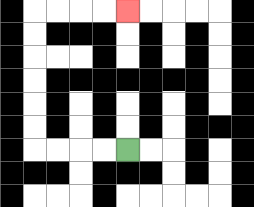{'start': '[5, 6]', 'end': '[5, 0]', 'path_directions': 'L,L,L,L,U,U,U,U,U,U,R,R,R,R', 'path_coordinates': '[[5, 6], [4, 6], [3, 6], [2, 6], [1, 6], [1, 5], [1, 4], [1, 3], [1, 2], [1, 1], [1, 0], [2, 0], [3, 0], [4, 0], [5, 0]]'}